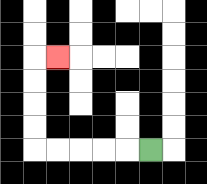{'start': '[6, 6]', 'end': '[2, 2]', 'path_directions': 'L,L,L,L,L,U,U,U,U,R', 'path_coordinates': '[[6, 6], [5, 6], [4, 6], [3, 6], [2, 6], [1, 6], [1, 5], [1, 4], [1, 3], [1, 2], [2, 2]]'}